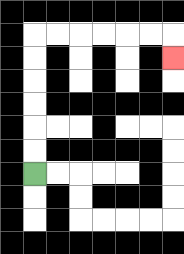{'start': '[1, 7]', 'end': '[7, 2]', 'path_directions': 'U,U,U,U,U,U,R,R,R,R,R,R,D', 'path_coordinates': '[[1, 7], [1, 6], [1, 5], [1, 4], [1, 3], [1, 2], [1, 1], [2, 1], [3, 1], [4, 1], [5, 1], [6, 1], [7, 1], [7, 2]]'}